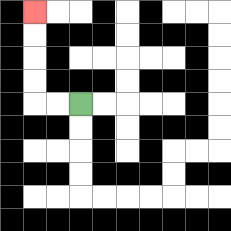{'start': '[3, 4]', 'end': '[1, 0]', 'path_directions': 'L,L,U,U,U,U', 'path_coordinates': '[[3, 4], [2, 4], [1, 4], [1, 3], [1, 2], [1, 1], [1, 0]]'}